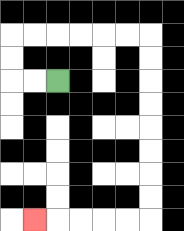{'start': '[2, 3]', 'end': '[1, 9]', 'path_directions': 'L,L,U,U,R,R,R,R,R,R,D,D,D,D,D,D,D,D,L,L,L,L,L', 'path_coordinates': '[[2, 3], [1, 3], [0, 3], [0, 2], [0, 1], [1, 1], [2, 1], [3, 1], [4, 1], [5, 1], [6, 1], [6, 2], [6, 3], [6, 4], [6, 5], [6, 6], [6, 7], [6, 8], [6, 9], [5, 9], [4, 9], [3, 9], [2, 9], [1, 9]]'}